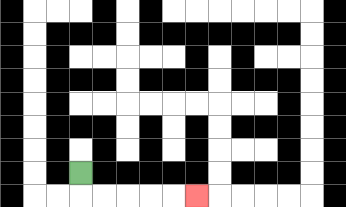{'start': '[3, 7]', 'end': '[8, 8]', 'path_directions': 'D,R,R,R,R,R', 'path_coordinates': '[[3, 7], [3, 8], [4, 8], [5, 8], [6, 8], [7, 8], [8, 8]]'}